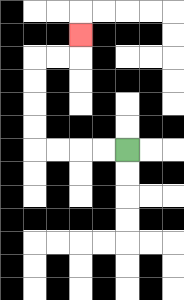{'start': '[5, 6]', 'end': '[3, 1]', 'path_directions': 'L,L,L,L,U,U,U,U,R,R,U', 'path_coordinates': '[[5, 6], [4, 6], [3, 6], [2, 6], [1, 6], [1, 5], [1, 4], [1, 3], [1, 2], [2, 2], [3, 2], [3, 1]]'}